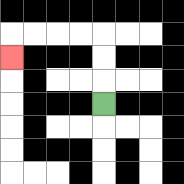{'start': '[4, 4]', 'end': '[0, 2]', 'path_directions': 'U,U,U,L,L,L,L,D', 'path_coordinates': '[[4, 4], [4, 3], [4, 2], [4, 1], [3, 1], [2, 1], [1, 1], [0, 1], [0, 2]]'}